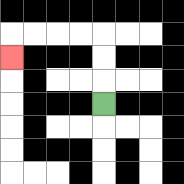{'start': '[4, 4]', 'end': '[0, 2]', 'path_directions': 'U,U,U,L,L,L,L,D', 'path_coordinates': '[[4, 4], [4, 3], [4, 2], [4, 1], [3, 1], [2, 1], [1, 1], [0, 1], [0, 2]]'}